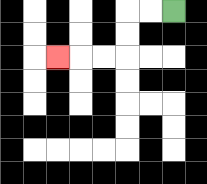{'start': '[7, 0]', 'end': '[2, 2]', 'path_directions': 'L,L,D,D,L,L,L', 'path_coordinates': '[[7, 0], [6, 0], [5, 0], [5, 1], [5, 2], [4, 2], [3, 2], [2, 2]]'}